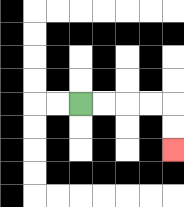{'start': '[3, 4]', 'end': '[7, 6]', 'path_directions': 'R,R,R,R,D,D', 'path_coordinates': '[[3, 4], [4, 4], [5, 4], [6, 4], [7, 4], [7, 5], [7, 6]]'}